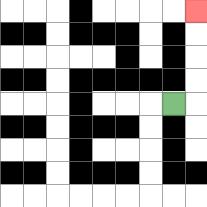{'start': '[7, 4]', 'end': '[8, 0]', 'path_directions': 'R,U,U,U,U', 'path_coordinates': '[[7, 4], [8, 4], [8, 3], [8, 2], [8, 1], [8, 0]]'}